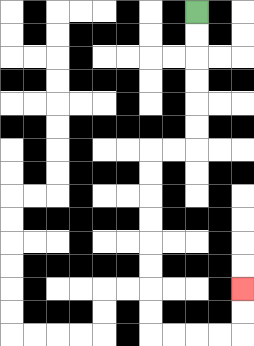{'start': '[8, 0]', 'end': '[10, 12]', 'path_directions': 'D,D,D,D,D,D,L,L,D,D,D,D,D,D,D,D,R,R,R,R,U,U', 'path_coordinates': '[[8, 0], [8, 1], [8, 2], [8, 3], [8, 4], [8, 5], [8, 6], [7, 6], [6, 6], [6, 7], [6, 8], [6, 9], [6, 10], [6, 11], [6, 12], [6, 13], [6, 14], [7, 14], [8, 14], [9, 14], [10, 14], [10, 13], [10, 12]]'}